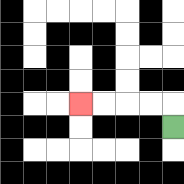{'start': '[7, 5]', 'end': '[3, 4]', 'path_directions': 'U,L,L,L,L', 'path_coordinates': '[[7, 5], [7, 4], [6, 4], [5, 4], [4, 4], [3, 4]]'}